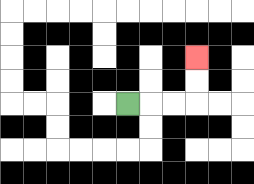{'start': '[5, 4]', 'end': '[8, 2]', 'path_directions': 'R,R,R,U,U', 'path_coordinates': '[[5, 4], [6, 4], [7, 4], [8, 4], [8, 3], [8, 2]]'}